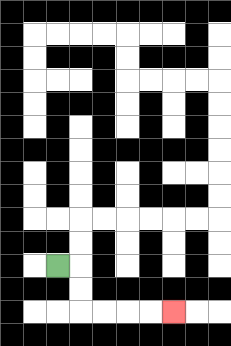{'start': '[2, 11]', 'end': '[7, 13]', 'path_directions': 'R,D,D,R,R,R,R', 'path_coordinates': '[[2, 11], [3, 11], [3, 12], [3, 13], [4, 13], [5, 13], [6, 13], [7, 13]]'}